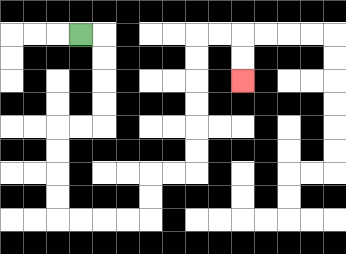{'start': '[3, 1]', 'end': '[10, 3]', 'path_directions': 'R,D,D,D,D,L,L,D,D,D,D,R,R,R,R,U,U,R,R,U,U,U,U,U,U,R,R,D,D', 'path_coordinates': '[[3, 1], [4, 1], [4, 2], [4, 3], [4, 4], [4, 5], [3, 5], [2, 5], [2, 6], [2, 7], [2, 8], [2, 9], [3, 9], [4, 9], [5, 9], [6, 9], [6, 8], [6, 7], [7, 7], [8, 7], [8, 6], [8, 5], [8, 4], [8, 3], [8, 2], [8, 1], [9, 1], [10, 1], [10, 2], [10, 3]]'}